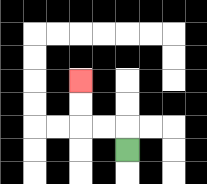{'start': '[5, 6]', 'end': '[3, 3]', 'path_directions': 'U,L,L,U,U', 'path_coordinates': '[[5, 6], [5, 5], [4, 5], [3, 5], [3, 4], [3, 3]]'}